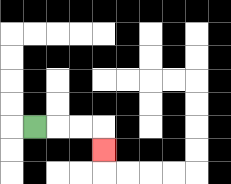{'start': '[1, 5]', 'end': '[4, 6]', 'path_directions': 'R,R,R,D', 'path_coordinates': '[[1, 5], [2, 5], [3, 5], [4, 5], [4, 6]]'}